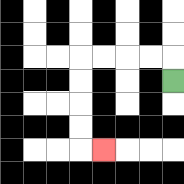{'start': '[7, 3]', 'end': '[4, 6]', 'path_directions': 'U,L,L,L,L,D,D,D,D,R', 'path_coordinates': '[[7, 3], [7, 2], [6, 2], [5, 2], [4, 2], [3, 2], [3, 3], [3, 4], [3, 5], [3, 6], [4, 6]]'}